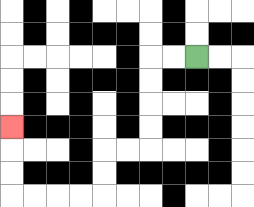{'start': '[8, 2]', 'end': '[0, 5]', 'path_directions': 'L,L,D,D,D,D,L,L,D,D,L,L,L,L,U,U,U', 'path_coordinates': '[[8, 2], [7, 2], [6, 2], [6, 3], [6, 4], [6, 5], [6, 6], [5, 6], [4, 6], [4, 7], [4, 8], [3, 8], [2, 8], [1, 8], [0, 8], [0, 7], [0, 6], [0, 5]]'}